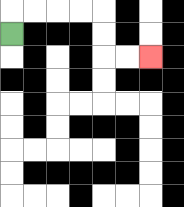{'start': '[0, 1]', 'end': '[6, 2]', 'path_directions': 'U,R,R,R,R,D,D,R,R', 'path_coordinates': '[[0, 1], [0, 0], [1, 0], [2, 0], [3, 0], [4, 0], [4, 1], [4, 2], [5, 2], [6, 2]]'}